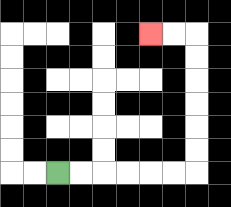{'start': '[2, 7]', 'end': '[6, 1]', 'path_directions': 'R,R,R,R,R,R,U,U,U,U,U,U,L,L', 'path_coordinates': '[[2, 7], [3, 7], [4, 7], [5, 7], [6, 7], [7, 7], [8, 7], [8, 6], [8, 5], [8, 4], [8, 3], [8, 2], [8, 1], [7, 1], [6, 1]]'}